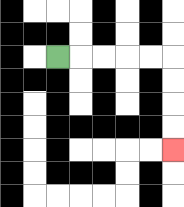{'start': '[2, 2]', 'end': '[7, 6]', 'path_directions': 'R,R,R,R,R,D,D,D,D', 'path_coordinates': '[[2, 2], [3, 2], [4, 2], [5, 2], [6, 2], [7, 2], [7, 3], [7, 4], [7, 5], [7, 6]]'}